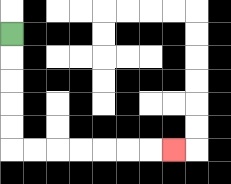{'start': '[0, 1]', 'end': '[7, 6]', 'path_directions': 'D,D,D,D,D,R,R,R,R,R,R,R', 'path_coordinates': '[[0, 1], [0, 2], [0, 3], [0, 4], [0, 5], [0, 6], [1, 6], [2, 6], [3, 6], [4, 6], [5, 6], [6, 6], [7, 6]]'}